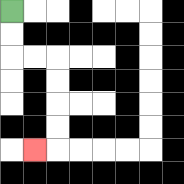{'start': '[0, 0]', 'end': '[1, 6]', 'path_directions': 'D,D,R,R,D,D,D,D,L', 'path_coordinates': '[[0, 0], [0, 1], [0, 2], [1, 2], [2, 2], [2, 3], [2, 4], [2, 5], [2, 6], [1, 6]]'}